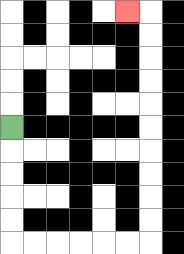{'start': '[0, 5]', 'end': '[5, 0]', 'path_directions': 'D,D,D,D,D,R,R,R,R,R,R,U,U,U,U,U,U,U,U,U,U,L', 'path_coordinates': '[[0, 5], [0, 6], [0, 7], [0, 8], [0, 9], [0, 10], [1, 10], [2, 10], [3, 10], [4, 10], [5, 10], [6, 10], [6, 9], [6, 8], [6, 7], [6, 6], [6, 5], [6, 4], [6, 3], [6, 2], [6, 1], [6, 0], [5, 0]]'}